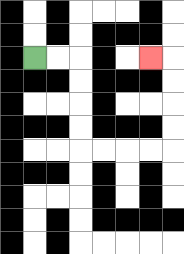{'start': '[1, 2]', 'end': '[6, 2]', 'path_directions': 'R,R,D,D,D,D,R,R,R,R,U,U,U,U,L', 'path_coordinates': '[[1, 2], [2, 2], [3, 2], [3, 3], [3, 4], [3, 5], [3, 6], [4, 6], [5, 6], [6, 6], [7, 6], [7, 5], [7, 4], [7, 3], [7, 2], [6, 2]]'}